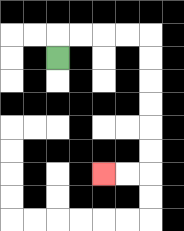{'start': '[2, 2]', 'end': '[4, 7]', 'path_directions': 'U,R,R,R,R,D,D,D,D,D,D,L,L', 'path_coordinates': '[[2, 2], [2, 1], [3, 1], [4, 1], [5, 1], [6, 1], [6, 2], [6, 3], [6, 4], [6, 5], [6, 6], [6, 7], [5, 7], [4, 7]]'}